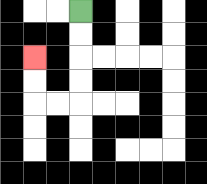{'start': '[3, 0]', 'end': '[1, 2]', 'path_directions': 'D,D,D,D,L,L,U,U', 'path_coordinates': '[[3, 0], [3, 1], [3, 2], [3, 3], [3, 4], [2, 4], [1, 4], [1, 3], [1, 2]]'}